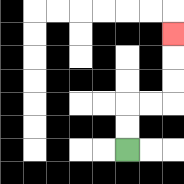{'start': '[5, 6]', 'end': '[7, 1]', 'path_directions': 'U,U,R,R,U,U,U', 'path_coordinates': '[[5, 6], [5, 5], [5, 4], [6, 4], [7, 4], [7, 3], [7, 2], [7, 1]]'}